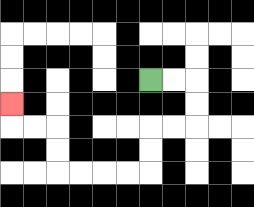{'start': '[6, 3]', 'end': '[0, 4]', 'path_directions': 'R,R,D,D,L,L,D,D,L,L,L,L,U,U,L,L,U', 'path_coordinates': '[[6, 3], [7, 3], [8, 3], [8, 4], [8, 5], [7, 5], [6, 5], [6, 6], [6, 7], [5, 7], [4, 7], [3, 7], [2, 7], [2, 6], [2, 5], [1, 5], [0, 5], [0, 4]]'}